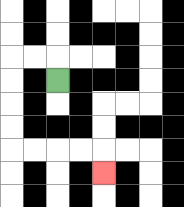{'start': '[2, 3]', 'end': '[4, 7]', 'path_directions': 'U,L,L,D,D,D,D,R,R,R,R,D', 'path_coordinates': '[[2, 3], [2, 2], [1, 2], [0, 2], [0, 3], [0, 4], [0, 5], [0, 6], [1, 6], [2, 6], [3, 6], [4, 6], [4, 7]]'}